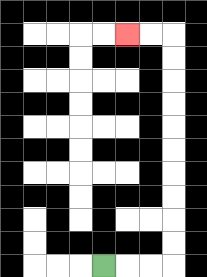{'start': '[4, 11]', 'end': '[5, 1]', 'path_directions': 'R,R,R,U,U,U,U,U,U,U,U,U,U,L,L', 'path_coordinates': '[[4, 11], [5, 11], [6, 11], [7, 11], [7, 10], [7, 9], [7, 8], [7, 7], [7, 6], [7, 5], [7, 4], [7, 3], [7, 2], [7, 1], [6, 1], [5, 1]]'}